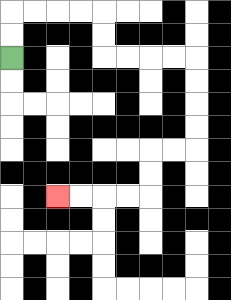{'start': '[0, 2]', 'end': '[2, 8]', 'path_directions': 'U,U,R,R,R,R,D,D,R,R,R,R,D,D,D,D,L,L,D,D,L,L,L,L', 'path_coordinates': '[[0, 2], [0, 1], [0, 0], [1, 0], [2, 0], [3, 0], [4, 0], [4, 1], [4, 2], [5, 2], [6, 2], [7, 2], [8, 2], [8, 3], [8, 4], [8, 5], [8, 6], [7, 6], [6, 6], [6, 7], [6, 8], [5, 8], [4, 8], [3, 8], [2, 8]]'}